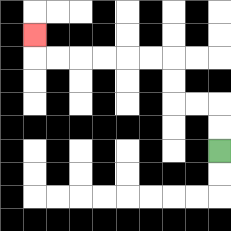{'start': '[9, 6]', 'end': '[1, 1]', 'path_directions': 'U,U,L,L,U,U,L,L,L,L,L,L,U', 'path_coordinates': '[[9, 6], [9, 5], [9, 4], [8, 4], [7, 4], [7, 3], [7, 2], [6, 2], [5, 2], [4, 2], [3, 2], [2, 2], [1, 2], [1, 1]]'}